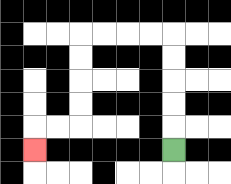{'start': '[7, 6]', 'end': '[1, 6]', 'path_directions': 'U,U,U,U,U,L,L,L,L,D,D,D,D,L,L,D', 'path_coordinates': '[[7, 6], [7, 5], [7, 4], [7, 3], [7, 2], [7, 1], [6, 1], [5, 1], [4, 1], [3, 1], [3, 2], [3, 3], [3, 4], [3, 5], [2, 5], [1, 5], [1, 6]]'}